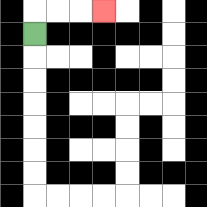{'start': '[1, 1]', 'end': '[4, 0]', 'path_directions': 'U,R,R,R', 'path_coordinates': '[[1, 1], [1, 0], [2, 0], [3, 0], [4, 0]]'}